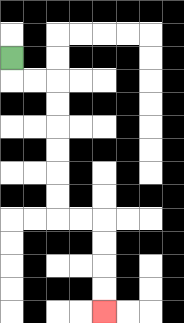{'start': '[0, 2]', 'end': '[4, 13]', 'path_directions': 'D,R,R,D,D,D,D,D,D,R,R,D,D,D,D', 'path_coordinates': '[[0, 2], [0, 3], [1, 3], [2, 3], [2, 4], [2, 5], [2, 6], [2, 7], [2, 8], [2, 9], [3, 9], [4, 9], [4, 10], [4, 11], [4, 12], [4, 13]]'}